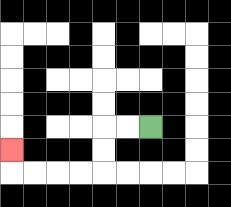{'start': '[6, 5]', 'end': '[0, 6]', 'path_directions': 'L,L,D,D,L,L,L,L,U', 'path_coordinates': '[[6, 5], [5, 5], [4, 5], [4, 6], [4, 7], [3, 7], [2, 7], [1, 7], [0, 7], [0, 6]]'}